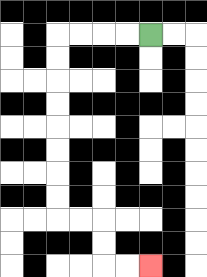{'start': '[6, 1]', 'end': '[6, 11]', 'path_directions': 'L,L,L,L,D,D,D,D,D,D,D,D,R,R,D,D,R,R', 'path_coordinates': '[[6, 1], [5, 1], [4, 1], [3, 1], [2, 1], [2, 2], [2, 3], [2, 4], [2, 5], [2, 6], [2, 7], [2, 8], [2, 9], [3, 9], [4, 9], [4, 10], [4, 11], [5, 11], [6, 11]]'}